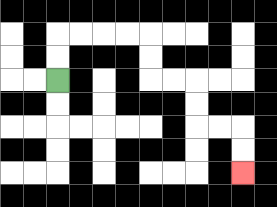{'start': '[2, 3]', 'end': '[10, 7]', 'path_directions': 'U,U,R,R,R,R,D,D,R,R,D,D,R,R,D,D', 'path_coordinates': '[[2, 3], [2, 2], [2, 1], [3, 1], [4, 1], [5, 1], [6, 1], [6, 2], [6, 3], [7, 3], [8, 3], [8, 4], [8, 5], [9, 5], [10, 5], [10, 6], [10, 7]]'}